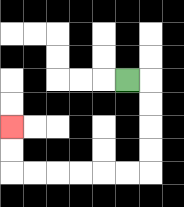{'start': '[5, 3]', 'end': '[0, 5]', 'path_directions': 'R,D,D,D,D,L,L,L,L,L,L,U,U', 'path_coordinates': '[[5, 3], [6, 3], [6, 4], [6, 5], [6, 6], [6, 7], [5, 7], [4, 7], [3, 7], [2, 7], [1, 7], [0, 7], [0, 6], [0, 5]]'}